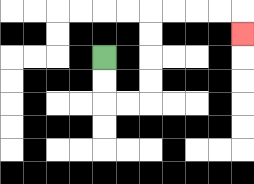{'start': '[4, 2]', 'end': '[10, 1]', 'path_directions': 'D,D,R,R,U,U,U,U,R,R,R,R,D', 'path_coordinates': '[[4, 2], [4, 3], [4, 4], [5, 4], [6, 4], [6, 3], [6, 2], [6, 1], [6, 0], [7, 0], [8, 0], [9, 0], [10, 0], [10, 1]]'}